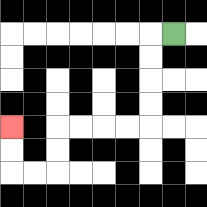{'start': '[7, 1]', 'end': '[0, 5]', 'path_directions': 'L,D,D,D,D,L,L,L,L,D,D,L,L,U,U', 'path_coordinates': '[[7, 1], [6, 1], [6, 2], [6, 3], [6, 4], [6, 5], [5, 5], [4, 5], [3, 5], [2, 5], [2, 6], [2, 7], [1, 7], [0, 7], [0, 6], [0, 5]]'}